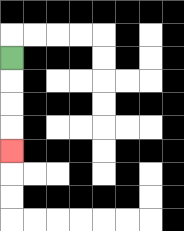{'start': '[0, 2]', 'end': '[0, 6]', 'path_directions': 'D,D,D,D', 'path_coordinates': '[[0, 2], [0, 3], [0, 4], [0, 5], [0, 6]]'}